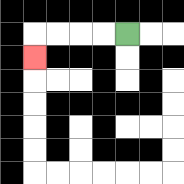{'start': '[5, 1]', 'end': '[1, 2]', 'path_directions': 'L,L,L,L,D', 'path_coordinates': '[[5, 1], [4, 1], [3, 1], [2, 1], [1, 1], [1, 2]]'}